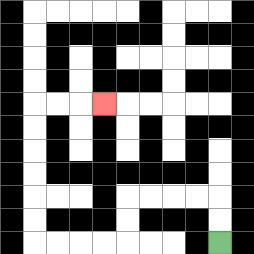{'start': '[9, 10]', 'end': '[4, 4]', 'path_directions': 'U,U,L,L,L,L,D,D,L,L,L,L,U,U,U,U,U,U,R,R,R', 'path_coordinates': '[[9, 10], [9, 9], [9, 8], [8, 8], [7, 8], [6, 8], [5, 8], [5, 9], [5, 10], [4, 10], [3, 10], [2, 10], [1, 10], [1, 9], [1, 8], [1, 7], [1, 6], [1, 5], [1, 4], [2, 4], [3, 4], [4, 4]]'}